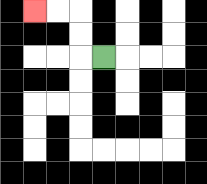{'start': '[4, 2]', 'end': '[1, 0]', 'path_directions': 'L,U,U,L,L', 'path_coordinates': '[[4, 2], [3, 2], [3, 1], [3, 0], [2, 0], [1, 0]]'}